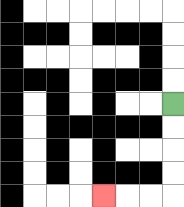{'start': '[7, 4]', 'end': '[4, 8]', 'path_directions': 'D,D,D,D,L,L,L', 'path_coordinates': '[[7, 4], [7, 5], [7, 6], [7, 7], [7, 8], [6, 8], [5, 8], [4, 8]]'}